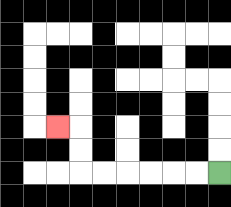{'start': '[9, 7]', 'end': '[2, 5]', 'path_directions': 'L,L,L,L,L,L,U,U,L', 'path_coordinates': '[[9, 7], [8, 7], [7, 7], [6, 7], [5, 7], [4, 7], [3, 7], [3, 6], [3, 5], [2, 5]]'}